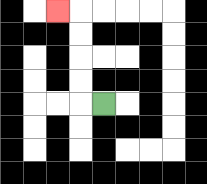{'start': '[4, 4]', 'end': '[2, 0]', 'path_directions': 'L,U,U,U,U,L', 'path_coordinates': '[[4, 4], [3, 4], [3, 3], [3, 2], [3, 1], [3, 0], [2, 0]]'}